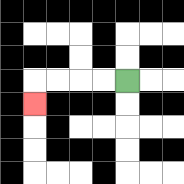{'start': '[5, 3]', 'end': '[1, 4]', 'path_directions': 'L,L,L,L,D', 'path_coordinates': '[[5, 3], [4, 3], [3, 3], [2, 3], [1, 3], [1, 4]]'}